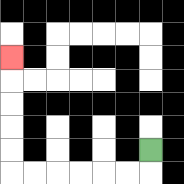{'start': '[6, 6]', 'end': '[0, 2]', 'path_directions': 'D,L,L,L,L,L,L,U,U,U,U,U', 'path_coordinates': '[[6, 6], [6, 7], [5, 7], [4, 7], [3, 7], [2, 7], [1, 7], [0, 7], [0, 6], [0, 5], [0, 4], [0, 3], [0, 2]]'}